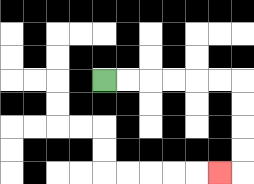{'start': '[4, 3]', 'end': '[9, 7]', 'path_directions': 'R,R,R,R,R,R,D,D,D,D,L', 'path_coordinates': '[[4, 3], [5, 3], [6, 3], [7, 3], [8, 3], [9, 3], [10, 3], [10, 4], [10, 5], [10, 6], [10, 7], [9, 7]]'}